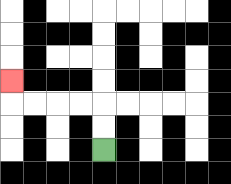{'start': '[4, 6]', 'end': '[0, 3]', 'path_directions': 'U,U,L,L,L,L,U', 'path_coordinates': '[[4, 6], [4, 5], [4, 4], [3, 4], [2, 4], [1, 4], [0, 4], [0, 3]]'}